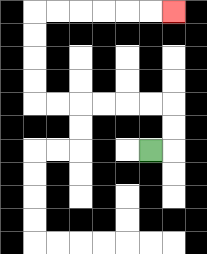{'start': '[6, 6]', 'end': '[7, 0]', 'path_directions': 'R,U,U,L,L,L,L,L,L,U,U,U,U,R,R,R,R,R,R', 'path_coordinates': '[[6, 6], [7, 6], [7, 5], [7, 4], [6, 4], [5, 4], [4, 4], [3, 4], [2, 4], [1, 4], [1, 3], [1, 2], [1, 1], [1, 0], [2, 0], [3, 0], [4, 0], [5, 0], [6, 0], [7, 0]]'}